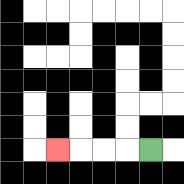{'start': '[6, 6]', 'end': '[2, 6]', 'path_directions': 'L,L,L,L', 'path_coordinates': '[[6, 6], [5, 6], [4, 6], [3, 6], [2, 6]]'}